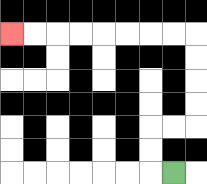{'start': '[7, 7]', 'end': '[0, 1]', 'path_directions': 'L,U,U,R,R,U,U,U,U,L,L,L,L,L,L,L,L', 'path_coordinates': '[[7, 7], [6, 7], [6, 6], [6, 5], [7, 5], [8, 5], [8, 4], [8, 3], [8, 2], [8, 1], [7, 1], [6, 1], [5, 1], [4, 1], [3, 1], [2, 1], [1, 1], [0, 1]]'}